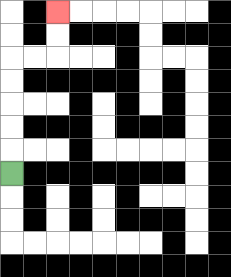{'start': '[0, 7]', 'end': '[2, 0]', 'path_directions': 'U,U,U,U,U,R,R,U,U', 'path_coordinates': '[[0, 7], [0, 6], [0, 5], [0, 4], [0, 3], [0, 2], [1, 2], [2, 2], [2, 1], [2, 0]]'}